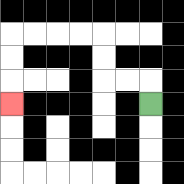{'start': '[6, 4]', 'end': '[0, 4]', 'path_directions': 'U,L,L,U,U,L,L,L,L,D,D,D', 'path_coordinates': '[[6, 4], [6, 3], [5, 3], [4, 3], [4, 2], [4, 1], [3, 1], [2, 1], [1, 1], [0, 1], [0, 2], [0, 3], [0, 4]]'}